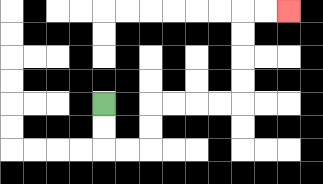{'start': '[4, 4]', 'end': '[12, 0]', 'path_directions': 'D,D,R,R,U,U,R,R,R,R,U,U,U,U,R,R', 'path_coordinates': '[[4, 4], [4, 5], [4, 6], [5, 6], [6, 6], [6, 5], [6, 4], [7, 4], [8, 4], [9, 4], [10, 4], [10, 3], [10, 2], [10, 1], [10, 0], [11, 0], [12, 0]]'}